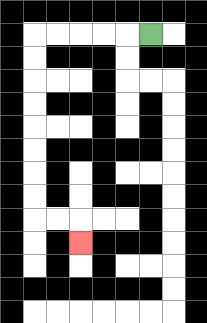{'start': '[6, 1]', 'end': '[3, 10]', 'path_directions': 'L,L,L,L,L,D,D,D,D,D,D,D,D,R,R,D', 'path_coordinates': '[[6, 1], [5, 1], [4, 1], [3, 1], [2, 1], [1, 1], [1, 2], [1, 3], [1, 4], [1, 5], [1, 6], [1, 7], [1, 8], [1, 9], [2, 9], [3, 9], [3, 10]]'}